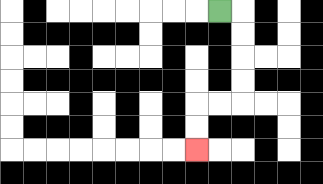{'start': '[9, 0]', 'end': '[8, 6]', 'path_directions': 'R,D,D,D,D,L,L,D,D', 'path_coordinates': '[[9, 0], [10, 0], [10, 1], [10, 2], [10, 3], [10, 4], [9, 4], [8, 4], [8, 5], [8, 6]]'}